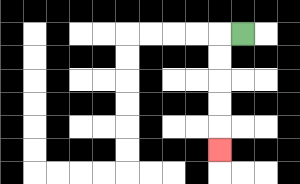{'start': '[10, 1]', 'end': '[9, 6]', 'path_directions': 'L,D,D,D,D,D', 'path_coordinates': '[[10, 1], [9, 1], [9, 2], [9, 3], [9, 4], [9, 5], [9, 6]]'}